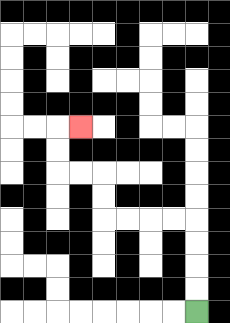{'start': '[8, 13]', 'end': '[3, 5]', 'path_directions': 'U,U,U,U,L,L,L,L,U,U,L,L,U,U,R', 'path_coordinates': '[[8, 13], [8, 12], [8, 11], [8, 10], [8, 9], [7, 9], [6, 9], [5, 9], [4, 9], [4, 8], [4, 7], [3, 7], [2, 7], [2, 6], [2, 5], [3, 5]]'}